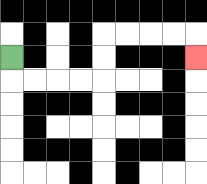{'start': '[0, 2]', 'end': '[8, 2]', 'path_directions': 'D,R,R,R,R,U,U,R,R,R,R,D', 'path_coordinates': '[[0, 2], [0, 3], [1, 3], [2, 3], [3, 3], [4, 3], [4, 2], [4, 1], [5, 1], [6, 1], [7, 1], [8, 1], [8, 2]]'}